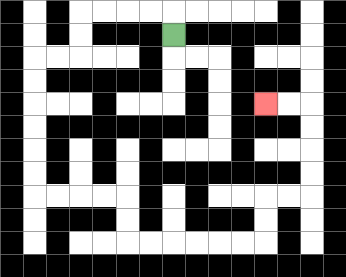{'start': '[7, 1]', 'end': '[11, 4]', 'path_directions': 'U,L,L,L,L,D,D,L,L,D,D,D,D,D,D,R,R,R,R,D,D,R,R,R,R,R,R,U,U,R,R,U,U,U,U,L,L', 'path_coordinates': '[[7, 1], [7, 0], [6, 0], [5, 0], [4, 0], [3, 0], [3, 1], [3, 2], [2, 2], [1, 2], [1, 3], [1, 4], [1, 5], [1, 6], [1, 7], [1, 8], [2, 8], [3, 8], [4, 8], [5, 8], [5, 9], [5, 10], [6, 10], [7, 10], [8, 10], [9, 10], [10, 10], [11, 10], [11, 9], [11, 8], [12, 8], [13, 8], [13, 7], [13, 6], [13, 5], [13, 4], [12, 4], [11, 4]]'}